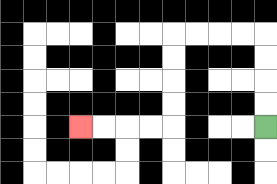{'start': '[11, 5]', 'end': '[3, 5]', 'path_directions': 'U,U,U,U,L,L,L,L,D,D,D,D,L,L,L,L', 'path_coordinates': '[[11, 5], [11, 4], [11, 3], [11, 2], [11, 1], [10, 1], [9, 1], [8, 1], [7, 1], [7, 2], [7, 3], [7, 4], [7, 5], [6, 5], [5, 5], [4, 5], [3, 5]]'}